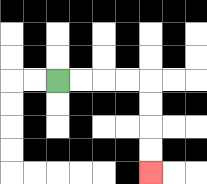{'start': '[2, 3]', 'end': '[6, 7]', 'path_directions': 'R,R,R,R,D,D,D,D', 'path_coordinates': '[[2, 3], [3, 3], [4, 3], [5, 3], [6, 3], [6, 4], [6, 5], [6, 6], [6, 7]]'}